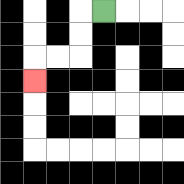{'start': '[4, 0]', 'end': '[1, 3]', 'path_directions': 'L,D,D,L,L,D', 'path_coordinates': '[[4, 0], [3, 0], [3, 1], [3, 2], [2, 2], [1, 2], [1, 3]]'}